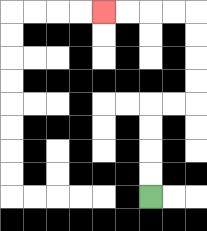{'start': '[6, 8]', 'end': '[4, 0]', 'path_directions': 'U,U,U,U,R,R,U,U,U,U,L,L,L,L', 'path_coordinates': '[[6, 8], [6, 7], [6, 6], [6, 5], [6, 4], [7, 4], [8, 4], [8, 3], [8, 2], [8, 1], [8, 0], [7, 0], [6, 0], [5, 0], [4, 0]]'}